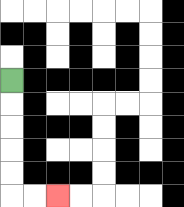{'start': '[0, 3]', 'end': '[2, 8]', 'path_directions': 'D,D,D,D,D,R,R', 'path_coordinates': '[[0, 3], [0, 4], [0, 5], [0, 6], [0, 7], [0, 8], [1, 8], [2, 8]]'}